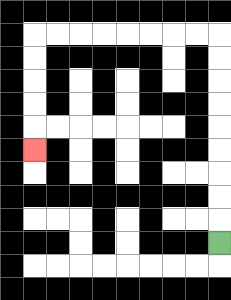{'start': '[9, 10]', 'end': '[1, 6]', 'path_directions': 'U,U,U,U,U,U,U,U,U,L,L,L,L,L,L,L,L,D,D,D,D,D', 'path_coordinates': '[[9, 10], [9, 9], [9, 8], [9, 7], [9, 6], [9, 5], [9, 4], [9, 3], [9, 2], [9, 1], [8, 1], [7, 1], [6, 1], [5, 1], [4, 1], [3, 1], [2, 1], [1, 1], [1, 2], [1, 3], [1, 4], [1, 5], [1, 6]]'}